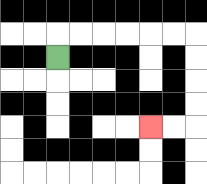{'start': '[2, 2]', 'end': '[6, 5]', 'path_directions': 'U,R,R,R,R,R,R,D,D,D,D,L,L', 'path_coordinates': '[[2, 2], [2, 1], [3, 1], [4, 1], [5, 1], [6, 1], [7, 1], [8, 1], [8, 2], [8, 3], [8, 4], [8, 5], [7, 5], [6, 5]]'}